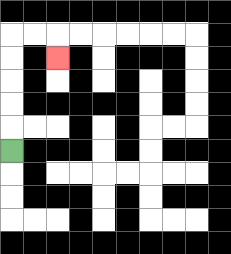{'start': '[0, 6]', 'end': '[2, 2]', 'path_directions': 'U,U,U,U,U,R,R,D', 'path_coordinates': '[[0, 6], [0, 5], [0, 4], [0, 3], [0, 2], [0, 1], [1, 1], [2, 1], [2, 2]]'}